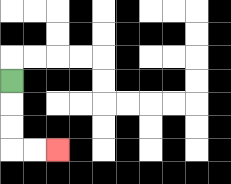{'start': '[0, 3]', 'end': '[2, 6]', 'path_directions': 'D,D,D,R,R', 'path_coordinates': '[[0, 3], [0, 4], [0, 5], [0, 6], [1, 6], [2, 6]]'}